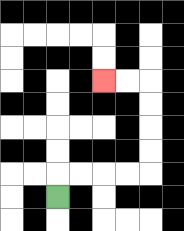{'start': '[2, 8]', 'end': '[4, 3]', 'path_directions': 'U,R,R,R,R,U,U,U,U,L,L', 'path_coordinates': '[[2, 8], [2, 7], [3, 7], [4, 7], [5, 7], [6, 7], [6, 6], [6, 5], [6, 4], [6, 3], [5, 3], [4, 3]]'}